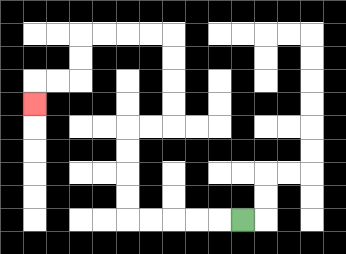{'start': '[10, 9]', 'end': '[1, 4]', 'path_directions': 'L,L,L,L,L,U,U,U,U,R,R,U,U,U,U,L,L,L,L,D,D,L,L,D', 'path_coordinates': '[[10, 9], [9, 9], [8, 9], [7, 9], [6, 9], [5, 9], [5, 8], [5, 7], [5, 6], [5, 5], [6, 5], [7, 5], [7, 4], [7, 3], [7, 2], [7, 1], [6, 1], [5, 1], [4, 1], [3, 1], [3, 2], [3, 3], [2, 3], [1, 3], [1, 4]]'}